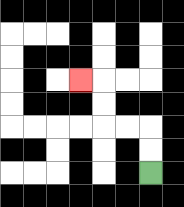{'start': '[6, 7]', 'end': '[3, 3]', 'path_directions': 'U,U,L,L,U,U,L', 'path_coordinates': '[[6, 7], [6, 6], [6, 5], [5, 5], [4, 5], [4, 4], [4, 3], [3, 3]]'}